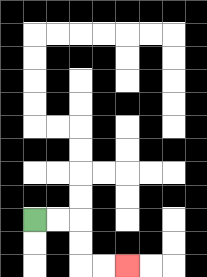{'start': '[1, 9]', 'end': '[5, 11]', 'path_directions': 'R,R,D,D,R,R', 'path_coordinates': '[[1, 9], [2, 9], [3, 9], [3, 10], [3, 11], [4, 11], [5, 11]]'}